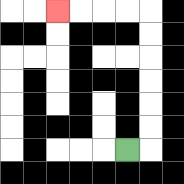{'start': '[5, 6]', 'end': '[2, 0]', 'path_directions': 'R,U,U,U,U,U,U,L,L,L,L', 'path_coordinates': '[[5, 6], [6, 6], [6, 5], [6, 4], [6, 3], [6, 2], [6, 1], [6, 0], [5, 0], [4, 0], [3, 0], [2, 0]]'}